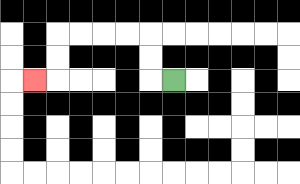{'start': '[7, 3]', 'end': '[1, 3]', 'path_directions': 'L,U,U,L,L,L,L,D,D,L', 'path_coordinates': '[[7, 3], [6, 3], [6, 2], [6, 1], [5, 1], [4, 1], [3, 1], [2, 1], [2, 2], [2, 3], [1, 3]]'}